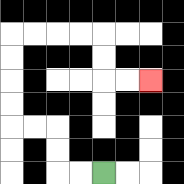{'start': '[4, 7]', 'end': '[6, 3]', 'path_directions': 'L,L,U,U,L,L,U,U,U,U,R,R,R,R,D,D,R,R', 'path_coordinates': '[[4, 7], [3, 7], [2, 7], [2, 6], [2, 5], [1, 5], [0, 5], [0, 4], [0, 3], [0, 2], [0, 1], [1, 1], [2, 1], [3, 1], [4, 1], [4, 2], [4, 3], [5, 3], [6, 3]]'}